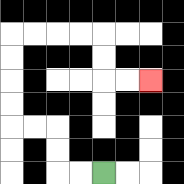{'start': '[4, 7]', 'end': '[6, 3]', 'path_directions': 'L,L,U,U,L,L,U,U,U,U,R,R,R,R,D,D,R,R', 'path_coordinates': '[[4, 7], [3, 7], [2, 7], [2, 6], [2, 5], [1, 5], [0, 5], [0, 4], [0, 3], [0, 2], [0, 1], [1, 1], [2, 1], [3, 1], [4, 1], [4, 2], [4, 3], [5, 3], [6, 3]]'}